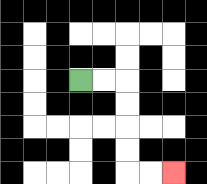{'start': '[3, 3]', 'end': '[7, 7]', 'path_directions': 'R,R,D,D,D,D,R,R', 'path_coordinates': '[[3, 3], [4, 3], [5, 3], [5, 4], [5, 5], [5, 6], [5, 7], [6, 7], [7, 7]]'}